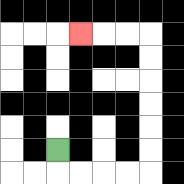{'start': '[2, 6]', 'end': '[3, 1]', 'path_directions': 'D,R,R,R,R,U,U,U,U,U,U,L,L,L', 'path_coordinates': '[[2, 6], [2, 7], [3, 7], [4, 7], [5, 7], [6, 7], [6, 6], [6, 5], [6, 4], [6, 3], [6, 2], [6, 1], [5, 1], [4, 1], [3, 1]]'}